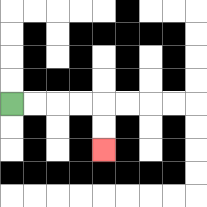{'start': '[0, 4]', 'end': '[4, 6]', 'path_directions': 'R,R,R,R,D,D', 'path_coordinates': '[[0, 4], [1, 4], [2, 4], [3, 4], [4, 4], [4, 5], [4, 6]]'}